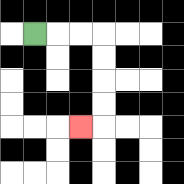{'start': '[1, 1]', 'end': '[3, 5]', 'path_directions': 'R,R,R,D,D,D,D,L', 'path_coordinates': '[[1, 1], [2, 1], [3, 1], [4, 1], [4, 2], [4, 3], [4, 4], [4, 5], [3, 5]]'}